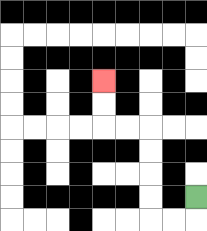{'start': '[8, 8]', 'end': '[4, 3]', 'path_directions': 'D,L,L,U,U,U,U,L,L,U,U', 'path_coordinates': '[[8, 8], [8, 9], [7, 9], [6, 9], [6, 8], [6, 7], [6, 6], [6, 5], [5, 5], [4, 5], [4, 4], [4, 3]]'}